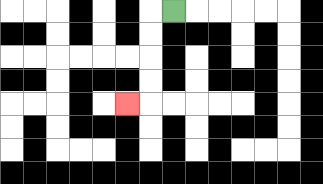{'start': '[7, 0]', 'end': '[5, 4]', 'path_directions': 'L,D,D,D,D,L', 'path_coordinates': '[[7, 0], [6, 0], [6, 1], [6, 2], [6, 3], [6, 4], [5, 4]]'}